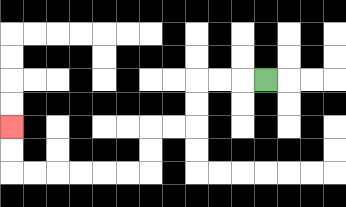{'start': '[11, 3]', 'end': '[0, 5]', 'path_directions': 'L,L,L,D,D,L,L,D,D,L,L,L,L,L,L,U,U', 'path_coordinates': '[[11, 3], [10, 3], [9, 3], [8, 3], [8, 4], [8, 5], [7, 5], [6, 5], [6, 6], [6, 7], [5, 7], [4, 7], [3, 7], [2, 7], [1, 7], [0, 7], [0, 6], [0, 5]]'}